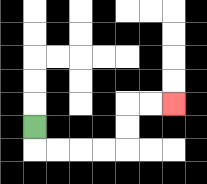{'start': '[1, 5]', 'end': '[7, 4]', 'path_directions': 'D,R,R,R,R,U,U,R,R', 'path_coordinates': '[[1, 5], [1, 6], [2, 6], [3, 6], [4, 6], [5, 6], [5, 5], [5, 4], [6, 4], [7, 4]]'}